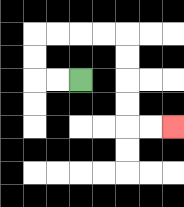{'start': '[3, 3]', 'end': '[7, 5]', 'path_directions': 'L,L,U,U,R,R,R,R,D,D,D,D,R,R', 'path_coordinates': '[[3, 3], [2, 3], [1, 3], [1, 2], [1, 1], [2, 1], [3, 1], [4, 1], [5, 1], [5, 2], [5, 3], [5, 4], [5, 5], [6, 5], [7, 5]]'}